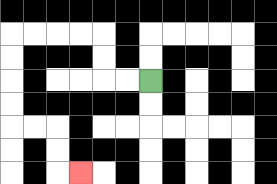{'start': '[6, 3]', 'end': '[3, 7]', 'path_directions': 'L,L,U,U,L,L,L,L,D,D,D,D,R,R,D,D,R', 'path_coordinates': '[[6, 3], [5, 3], [4, 3], [4, 2], [4, 1], [3, 1], [2, 1], [1, 1], [0, 1], [0, 2], [0, 3], [0, 4], [0, 5], [1, 5], [2, 5], [2, 6], [2, 7], [3, 7]]'}